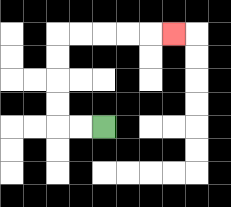{'start': '[4, 5]', 'end': '[7, 1]', 'path_directions': 'L,L,U,U,U,U,R,R,R,R,R', 'path_coordinates': '[[4, 5], [3, 5], [2, 5], [2, 4], [2, 3], [2, 2], [2, 1], [3, 1], [4, 1], [5, 1], [6, 1], [7, 1]]'}